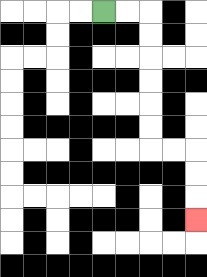{'start': '[4, 0]', 'end': '[8, 9]', 'path_directions': 'R,R,D,D,D,D,D,D,R,R,D,D,D', 'path_coordinates': '[[4, 0], [5, 0], [6, 0], [6, 1], [6, 2], [6, 3], [6, 4], [6, 5], [6, 6], [7, 6], [8, 6], [8, 7], [8, 8], [8, 9]]'}